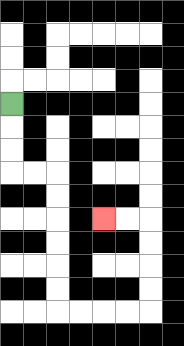{'start': '[0, 4]', 'end': '[4, 9]', 'path_directions': 'D,D,D,R,R,D,D,D,D,D,D,R,R,R,R,U,U,U,U,L,L', 'path_coordinates': '[[0, 4], [0, 5], [0, 6], [0, 7], [1, 7], [2, 7], [2, 8], [2, 9], [2, 10], [2, 11], [2, 12], [2, 13], [3, 13], [4, 13], [5, 13], [6, 13], [6, 12], [6, 11], [6, 10], [6, 9], [5, 9], [4, 9]]'}